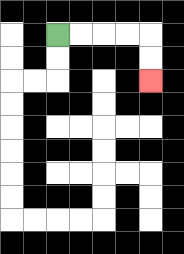{'start': '[2, 1]', 'end': '[6, 3]', 'path_directions': 'R,R,R,R,D,D', 'path_coordinates': '[[2, 1], [3, 1], [4, 1], [5, 1], [6, 1], [6, 2], [6, 3]]'}